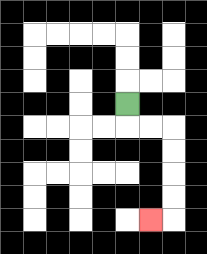{'start': '[5, 4]', 'end': '[6, 9]', 'path_directions': 'D,R,R,D,D,D,D,L', 'path_coordinates': '[[5, 4], [5, 5], [6, 5], [7, 5], [7, 6], [7, 7], [7, 8], [7, 9], [6, 9]]'}